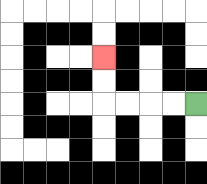{'start': '[8, 4]', 'end': '[4, 2]', 'path_directions': 'L,L,L,L,U,U', 'path_coordinates': '[[8, 4], [7, 4], [6, 4], [5, 4], [4, 4], [4, 3], [4, 2]]'}